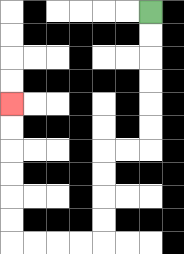{'start': '[6, 0]', 'end': '[0, 4]', 'path_directions': 'D,D,D,D,D,D,L,L,D,D,D,D,L,L,L,L,U,U,U,U,U,U', 'path_coordinates': '[[6, 0], [6, 1], [6, 2], [6, 3], [6, 4], [6, 5], [6, 6], [5, 6], [4, 6], [4, 7], [4, 8], [4, 9], [4, 10], [3, 10], [2, 10], [1, 10], [0, 10], [0, 9], [0, 8], [0, 7], [0, 6], [0, 5], [0, 4]]'}